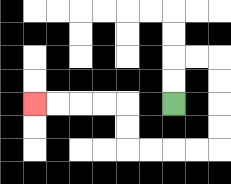{'start': '[7, 4]', 'end': '[1, 4]', 'path_directions': 'U,U,R,R,D,D,D,D,L,L,L,L,U,U,L,L,L,L', 'path_coordinates': '[[7, 4], [7, 3], [7, 2], [8, 2], [9, 2], [9, 3], [9, 4], [9, 5], [9, 6], [8, 6], [7, 6], [6, 6], [5, 6], [5, 5], [5, 4], [4, 4], [3, 4], [2, 4], [1, 4]]'}